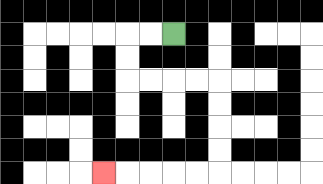{'start': '[7, 1]', 'end': '[4, 7]', 'path_directions': 'L,L,D,D,R,R,R,R,D,D,D,D,L,L,L,L,L', 'path_coordinates': '[[7, 1], [6, 1], [5, 1], [5, 2], [5, 3], [6, 3], [7, 3], [8, 3], [9, 3], [9, 4], [9, 5], [9, 6], [9, 7], [8, 7], [7, 7], [6, 7], [5, 7], [4, 7]]'}